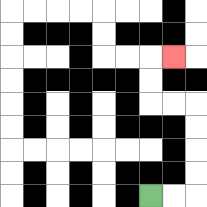{'start': '[6, 8]', 'end': '[7, 2]', 'path_directions': 'R,R,U,U,U,U,L,L,U,U,R', 'path_coordinates': '[[6, 8], [7, 8], [8, 8], [8, 7], [8, 6], [8, 5], [8, 4], [7, 4], [6, 4], [6, 3], [6, 2], [7, 2]]'}